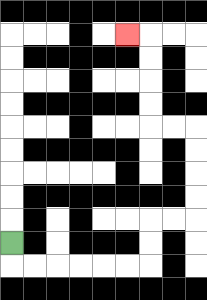{'start': '[0, 10]', 'end': '[5, 1]', 'path_directions': 'D,R,R,R,R,R,R,U,U,R,R,U,U,U,U,L,L,U,U,U,U,L', 'path_coordinates': '[[0, 10], [0, 11], [1, 11], [2, 11], [3, 11], [4, 11], [5, 11], [6, 11], [6, 10], [6, 9], [7, 9], [8, 9], [8, 8], [8, 7], [8, 6], [8, 5], [7, 5], [6, 5], [6, 4], [6, 3], [6, 2], [6, 1], [5, 1]]'}